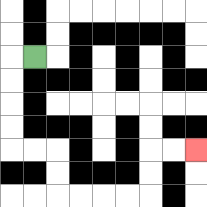{'start': '[1, 2]', 'end': '[8, 6]', 'path_directions': 'L,D,D,D,D,R,R,D,D,R,R,R,R,U,U,R,R', 'path_coordinates': '[[1, 2], [0, 2], [0, 3], [0, 4], [0, 5], [0, 6], [1, 6], [2, 6], [2, 7], [2, 8], [3, 8], [4, 8], [5, 8], [6, 8], [6, 7], [6, 6], [7, 6], [8, 6]]'}